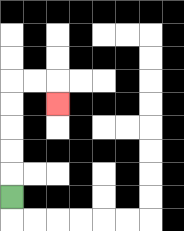{'start': '[0, 8]', 'end': '[2, 4]', 'path_directions': 'U,U,U,U,U,R,R,D', 'path_coordinates': '[[0, 8], [0, 7], [0, 6], [0, 5], [0, 4], [0, 3], [1, 3], [2, 3], [2, 4]]'}